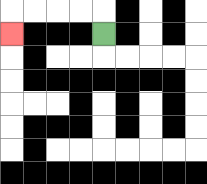{'start': '[4, 1]', 'end': '[0, 1]', 'path_directions': 'U,L,L,L,L,D', 'path_coordinates': '[[4, 1], [4, 0], [3, 0], [2, 0], [1, 0], [0, 0], [0, 1]]'}